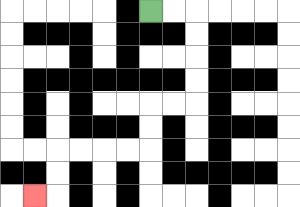{'start': '[6, 0]', 'end': '[1, 8]', 'path_directions': 'R,R,D,D,D,D,L,L,D,D,L,L,L,L,D,D,L', 'path_coordinates': '[[6, 0], [7, 0], [8, 0], [8, 1], [8, 2], [8, 3], [8, 4], [7, 4], [6, 4], [6, 5], [6, 6], [5, 6], [4, 6], [3, 6], [2, 6], [2, 7], [2, 8], [1, 8]]'}